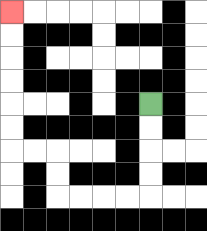{'start': '[6, 4]', 'end': '[0, 0]', 'path_directions': 'D,D,D,D,L,L,L,L,U,U,L,L,U,U,U,U,U,U', 'path_coordinates': '[[6, 4], [6, 5], [6, 6], [6, 7], [6, 8], [5, 8], [4, 8], [3, 8], [2, 8], [2, 7], [2, 6], [1, 6], [0, 6], [0, 5], [0, 4], [0, 3], [0, 2], [0, 1], [0, 0]]'}